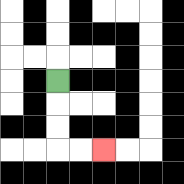{'start': '[2, 3]', 'end': '[4, 6]', 'path_directions': 'D,D,D,R,R', 'path_coordinates': '[[2, 3], [2, 4], [2, 5], [2, 6], [3, 6], [4, 6]]'}